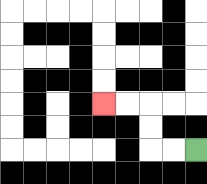{'start': '[8, 6]', 'end': '[4, 4]', 'path_directions': 'L,L,U,U,L,L', 'path_coordinates': '[[8, 6], [7, 6], [6, 6], [6, 5], [6, 4], [5, 4], [4, 4]]'}